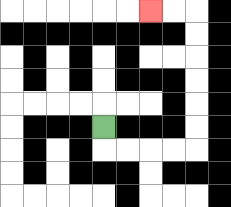{'start': '[4, 5]', 'end': '[6, 0]', 'path_directions': 'D,R,R,R,R,U,U,U,U,U,U,L,L', 'path_coordinates': '[[4, 5], [4, 6], [5, 6], [6, 6], [7, 6], [8, 6], [8, 5], [8, 4], [8, 3], [8, 2], [8, 1], [8, 0], [7, 0], [6, 0]]'}